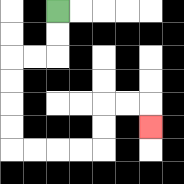{'start': '[2, 0]', 'end': '[6, 5]', 'path_directions': 'D,D,L,L,D,D,D,D,R,R,R,R,U,U,R,R,D', 'path_coordinates': '[[2, 0], [2, 1], [2, 2], [1, 2], [0, 2], [0, 3], [0, 4], [0, 5], [0, 6], [1, 6], [2, 6], [3, 6], [4, 6], [4, 5], [4, 4], [5, 4], [6, 4], [6, 5]]'}